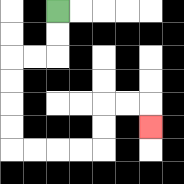{'start': '[2, 0]', 'end': '[6, 5]', 'path_directions': 'D,D,L,L,D,D,D,D,R,R,R,R,U,U,R,R,D', 'path_coordinates': '[[2, 0], [2, 1], [2, 2], [1, 2], [0, 2], [0, 3], [0, 4], [0, 5], [0, 6], [1, 6], [2, 6], [3, 6], [4, 6], [4, 5], [4, 4], [5, 4], [6, 4], [6, 5]]'}